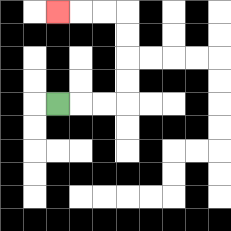{'start': '[2, 4]', 'end': '[2, 0]', 'path_directions': 'R,R,R,U,U,U,U,L,L,L', 'path_coordinates': '[[2, 4], [3, 4], [4, 4], [5, 4], [5, 3], [5, 2], [5, 1], [5, 0], [4, 0], [3, 0], [2, 0]]'}